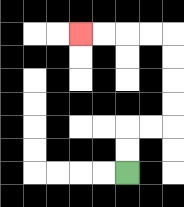{'start': '[5, 7]', 'end': '[3, 1]', 'path_directions': 'U,U,R,R,U,U,U,U,L,L,L,L', 'path_coordinates': '[[5, 7], [5, 6], [5, 5], [6, 5], [7, 5], [7, 4], [7, 3], [7, 2], [7, 1], [6, 1], [5, 1], [4, 1], [3, 1]]'}